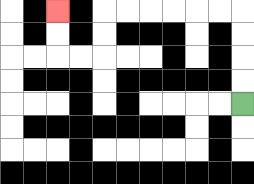{'start': '[10, 4]', 'end': '[2, 0]', 'path_directions': 'U,U,U,U,L,L,L,L,L,L,D,D,L,L,U,U', 'path_coordinates': '[[10, 4], [10, 3], [10, 2], [10, 1], [10, 0], [9, 0], [8, 0], [7, 0], [6, 0], [5, 0], [4, 0], [4, 1], [4, 2], [3, 2], [2, 2], [2, 1], [2, 0]]'}